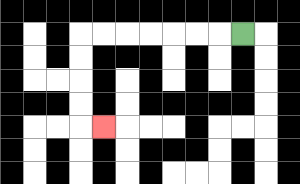{'start': '[10, 1]', 'end': '[4, 5]', 'path_directions': 'L,L,L,L,L,L,L,D,D,D,D,R', 'path_coordinates': '[[10, 1], [9, 1], [8, 1], [7, 1], [6, 1], [5, 1], [4, 1], [3, 1], [3, 2], [3, 3], [3, 4], [3, 5], [4, 5]]'}